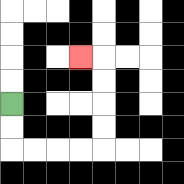{'start': '[0, 4]', 'end': '[3, 2]', 'path_directions': 'D,D,R,R,R,R,U,U,U,U,L', 'path_coordinates': '[[0, 4], [0, 5], [0, 6], [1, 6], [2, 6], [3, 6], [4, 6], [4, 5], [4, 4], [4, 3], [4, 2], [3, 2]]'}